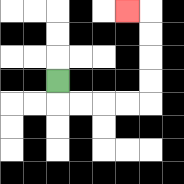{'start': '[2, 3]', 'end': '[5, 0]', 'path_directions': 'D,R,R,R,R,U,U,U,U,L', 'path_coordinates': '[[2, 3], [2, 4], [3, 4], [4, 4], [5, 4], [6, 4], [6, 3], [6, 2], [6, 1], [6, 0], [5, 0]]'}